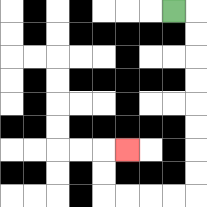{'start': '[7, 0]', 'end': '[5, 6]', 'path_directions': 'R,D,D,D,D,D,D,D,D,L,L,L,L,U,U,R', 'path_coordinates': '[[7, 0], [8, 0], [8, 1], [8, 2], [8, 3], [8, 4], [8, 5], [8, 6], [8, 7], [8, 8], [7, 8], [6, 8], [5, 8], [4, 8], [4, 7], [4, 6], [5, 6]]'}